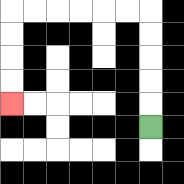{'start': '[6, 5]', 'end': '[0, 4]', 'path_directions': 'U,U,U,U,U,L,L,L,L,L,L,D,D,D,D', 'path_coordinates': '[[6, 5], [6, 4], [6, 3], [6, 2], [6, 1], [6, 0], [5, 0], [4, 0], [3, 0], [2, 0], [1, 0], [0, 0], [0, 1], [0, 2], [0, 3], [0, 4]]'}